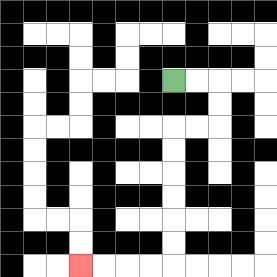{'start': '[7, 3]', 'end': '[3, 11]', 'path_directions': 'R,R,D,D,L,L,D,D,D,D,D,D,L,L,L,L', 'path_coordinates': '[[7, 3], [8, 3], [9, 3], [9, 4], [9, 5], [8, 5], [7, 5], [7, 6], [7, 7], [7, 8], [7, 9], [7, 10], [7, 11], [6, 11], [5, 11], [4, 11], [3, 11]]'}